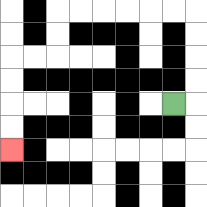{'start': '[7, 4]', 'end': '[0, 6]', 'path_directions': 'R,U,U,U,U,L,L,L,L,L,L,D,D,L,L,D,D,D,D', 'path_coordinates': '[[7, 4], [8, 4], [8, 3], [8, 2], [8, 1], [8, 0], [7, 0], [6, 0], [5, 0], [4, 0], [3, 0], [2, 0], [2, 1], [2, 2], [1, 2], [0, 2], [0, 3], [0, 4], [0, 5], [0, 6]]'}